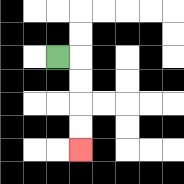{'start': '[2, 2]', 'end': '[3, 6]', 'path_directions': 'R,D,D,D,D', 'path_coordinates': '[[2, 2], [3, 2], [3, 3], [3, 4], [3, 5], [3, 6]]'}